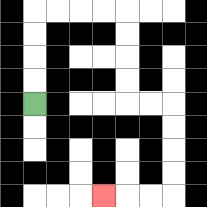{'start': '[1, 4]', 'end': '[4, 8]', 'path_directions': 'U,U,U,U,R,R,R,R,D,D,D,D,R,R,D,D,D,D,L,L,L', 'path_coordinates': '[[1, 4], [1, 3], [1, 2], [1, 1], [1, 0], [2, 0], [3, 0], [4, 0], [5, 0], [5, 1], [5, 2], [5, 3], [5, 4], [6, 4], [7, 4], [7, 5], [7, 6], [7, 7], [7, 8], [6, 8], [5, 8], [4, 8]]'}